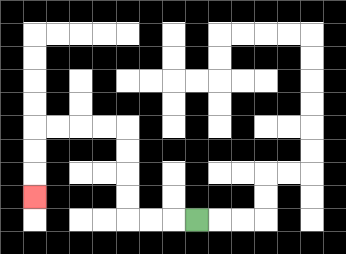{'start': '[8, 9]', 'end': '[1, 8]', 'path_directions': 'L,L,L,U,U,U,U,L,L,L,L,D,D,D', 'path_coordinates': '[[8, 9], [7, 9], [6, 9], [5, 9], [5, 8], [5, 7], [5, 6], [5, 5], [4, 5], [3, 5], [2, 5], [1, 5], [1, 6], [1, 7], [1, 8]]'}